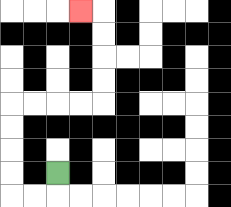{'start': '[2, 7]', 'end': '[3, 0]', 'path_directions': 'D,L,L,U,U,U,U,R,R,R,R,U,U,U,U,L', 'path_coordinates': '[[2, 7], [2, 8], [1, 8], [0, 8], [0, 7], [0, 6], [0, 5], [0, 4], [1, 4], [2, 4], [3, 4], [4, 4], [4, 3], [4, 2], [4, 1], [4, 0], [3, 0]]'}